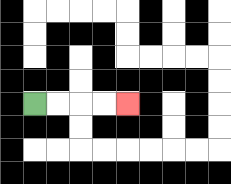{'start': '[1, 4]', 'end': '[5, 4]', 'path_directions': 'R,R,R,R', 'path_coordinates': '[[1, 4], [2, 4], [3, 4], [4, 4], [5, 4]]'}